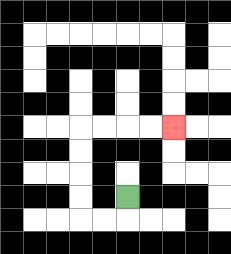{'start': '[5, 8]', 'end': '[7, 5]', 'path_directions': 'D,L,L,U,U,U,U,R,R,R,R', 'path_coordinates': '[[5, 8], [5, 9], [4, 9], [3, 9], [3, 8], [3, 7], [3, 6], [3, 5], [4, 5], [5, 5], [6, 5], [7, 5]]'}